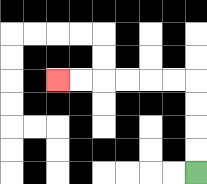{'start': '[8, 7]', 'end': '[2, 3]', 'path_directions': 'U,U,U,U,L,L,L,L,L,L', 'path_coordinates': '[[8, 7], [8, 6], [8, 5], [8, 4], [8, 3], [7, 3], [6, 3], [5, 3], [4, 3], [3, 3], [2, 3]]'}